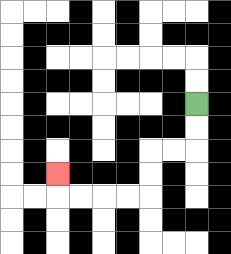{'start': '[8, 4]', 'end': '[2, 7]', 'path_directions': 'D,D,L,L,D,D,L,L,L,L,U', 'path_coordinates': '[[8, 4], [8, 5], [8, 6], [7, 6], [6, 6], [6, 7], [6, 8], [5, 8], [4, 8], [3, 8], [2, 8], [2, 7]]'}